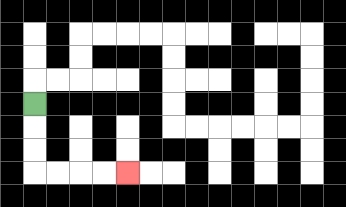{'start': '[1, 4]', 'end': '[5, 7]', 'path_directions': 'D,D,D,R,R,R,R', 'path_coordinates': '[[1, 4], [1, 5], [1, 6], [1, 7], [2, 7], [3, 7], [4, 7], [5, 7]]'}